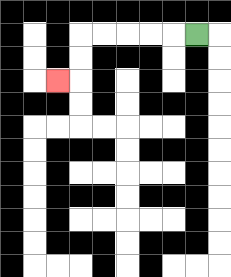{'start': '[8, 1]', 'end': '[2, 3]', 'path_directions': 'L,L,L,L,L,D,D,L', 'path_coordinates': '[[8, 1], [7, 1], [6, 1], [5, 1], [4, 1], [3, 1], [3, 2], [3, 3], [2, 3]]'}